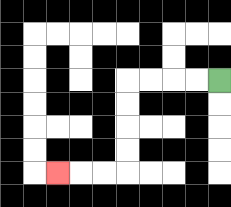{'start': '[9, 3]', 'end': '[2, 7]', 'path_directions': 'L,L,L,L,D,D,D,D,L,L,L', 'path_coordinates': '[[9, 3], [8, 3], [7, 3], [6, 3], [5, 3], [5, 4], [5, 5], [5, 6], [5, 7], [4, 7], [3, 7], [2, 7]]'}